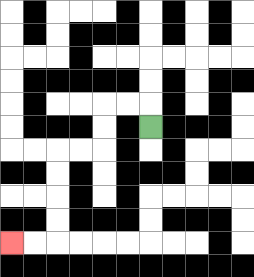{'start': '[6, 5]', 'end': '[0, 10]', 'path_directions': 'U,L,L,D,D,L,L,D,D,D,D,L,L', 'path_coordinates': '[[6, 5], [6, 4], [5, 4], [4, 4], [4, 5], [4, 6], [3, 6], [2, 6], [2, 7], [2, 8], [2, 9], [2, 10], [1, 10], [0, 10]]'}